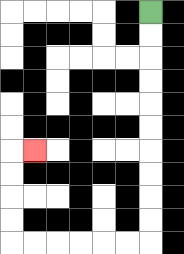{'start': '[6, 0]', 'end': '[1, 6]', 'path_directions': 'D,D,D,D,D,D,D,D,D,D,L,L,L,L,L,L,U,U,U,U,R', 'path_coordinates': '[[6, 0], [6, 1], [6, 2], [6, 3], [6, 4], [6, 5], [6, 6], [6, 7], [6, 8], [6, 9], [6, 10], [5, 10], [4, 10], [3, 10], [2, 10], [1, 10], [0, 10], [0, 9], [0, 8], [0, 7], [0, 6], [1, 6]]'}